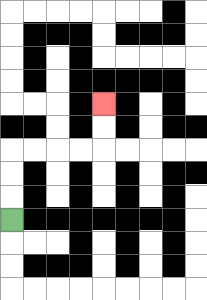{'start': '[0, 9]', 'end': '[4, 4]', 'path_directions': 'U,U,U,R,R,R,R,U,U', 'path_coordinates': '[[0, 9], [0, 8], [0, 7], [0, 6], [1, 6], [2, 6], [3, 6], [4, 6], [4, 5], [4, 4]]'}